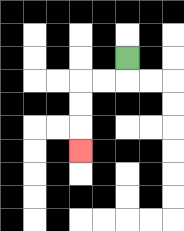{'start': '[5, 2]', 'end': '[3, 6]', 'path_directions': 'D,L,L,D,D,D', 'path_coordinates': '[[5, 2], [5, 3], [4, 3], [3, 3], [3, 4], [3, 5], [3, 6]]'}